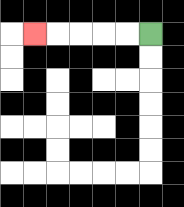{'start': '[6, 1]', 'end': '[1, 1]', 'path_directions': 'L,L,L,L,L', 'path_coordinates': '[[6, 1], [5, 1], [4, 1], [3, 1], [2, 1], [1, 1]]'}